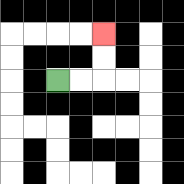{'start': '[2, 3]', 'end': '[4, 1]', 'path_directions': 'R,R,U,U', 'path_coordinates': '[[2, 3], [3, 3], [4, 3], [4, 2], [4, 1]]'}